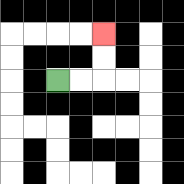{'start': '[2, 3]', 'end': '[4, 1]', 'path_directions': 'R,R,U,U', 'path_coordinates': '[[2, 3], [3, 3], [4, 3], [4, 2], [4, 1]]'}